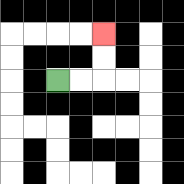{'start': '[2, 3]', 'end': '[4, 1]', 'path_directions': 'R,R,U,U', 'path_coordinates': '[[2, 3], [3, 3], [4, 3], [4, 2], [4, 1]]'}